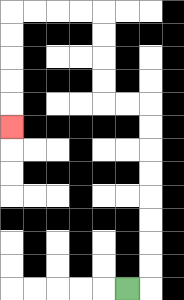{'start': '[5, 12]', 'end': '[0, 5]', 'path_directions': 'R,U,U,U,U,U,U,U,U,L,L,U,U,U,U,L,L,L,L,D,D,D,D,D', 'path_coordinates': '[[5, 12], [6, 12], [6, 11], [6, 10], [6, 9], [6, 8], [6, 7], [6, 6], [6, 5], [6, 4], [5, 4], [4, 4], [4, 3], [4, 2], [4, 1], [4, 0], [3, 0], [2, 0], [1, 0], [0, 0], [0, 1], [0, 2], [0, 3], [0, 4], [0, 5]]'}